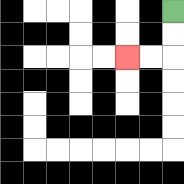{'start': '[7, 0]', 'end': '[5, 2]', 'path_directions': 'D,D,L,L', 'path_coordinates': '[[7, 0], [7, 1], [7, 2], [6, 2], [5, 2]]'}